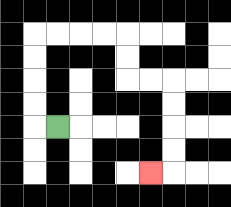{'start': '[2, 5]', 'end': '[6, 7]', 'path_directions': 'L,U,U,U,U,R,R,R,R,D,D,R,R,D,D,D,D,L', 'path_coordinates': '[[2, 5], [1, 5], [1, 4], [1, 3], [1, 2], [1, 1], [2, 1], [3, 1], [4, 1], [5, 1], [5, 2], [5, 3], [6, 3], [7, 3], [7, 4], [7, 5], [7, 6], [7, 7], [6, 7]]'}